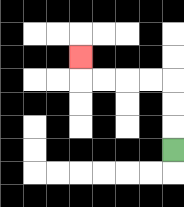{'start': '[7, 6]', 'end': '[3, 2]', 'path_directions': 'U,U,U,L,L,L,L,U', 'path_coordinates': '[[7, 6], [7, 5], [7, 4], [7, 3], [6, 3], [5, 3], [4, 3], [3, 3], [3, 2]]'}